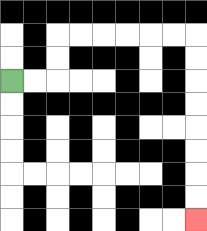{'start': '[0, 3]', 'end': '[8, 9]', 'path_directions': 'R,R,U,U,R,R,R,R,R,R,D,D,D,D,D,D,D,D', 'path_coordinates': '[[0, 3], [1, 3], [2, 3], [2, 2], [2, 1], [3, 1], [4, 1], [5, 1], [6, 1], [7, 1], [8, 1], [8, 2], [8, 3], [8, 4], [8, 5], [8, 6], [8, 7], [8, 8], [8, 9]]'}